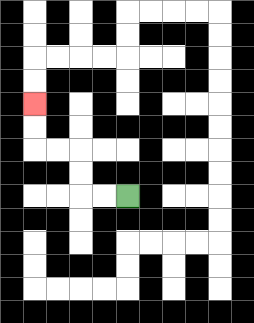{'start': '[5, 8]', 'end': '[1, 4]', 'path_directions': 'L,L,U,U,L,L,U,U', 'path_coordinates': '[[5, 8], [4, 8], [3, 8], [3, 7], [3, 6], [2, 6], [1, 6], [1, 5], [1, 4]]'}